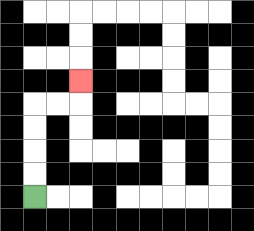{'start': '[1, 8]', 'end': '[3, 3]', 'path_directions': 'U,U,U,U,R,R,U', 'path_coordinates': '[[1, 8], [1, 7], [1, 6], [1, 5], [1, 4], [2, 4], [3, 4], [3, 3]]'}